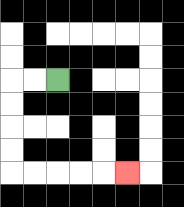{'start': '[2, 3]', 'end': '[5, 7]', 'path_directions': 'L,L,D,D,D,D,R,R,R,R,R', 'path_coordinates': '[[2, 3], [1, 3], [0, 3], [0, 4], [0, 5], [0, 6], [0, 7], [1, 7], [2, 7], [3, 7], [4, 7], [5, 7]]'}